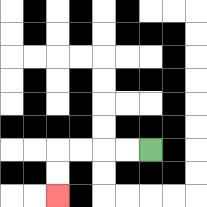{'start': '[6, 6]', 'end': '[2, 8]', 'path_directions': 'L,L,L,L,D,D', 'path_coordinates': '[[6, 6], [5, 6], [4, 6], [3, 6], [2, 6], [2, 7], [2, 8]]'}